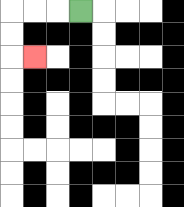{'start': '[3, 0]', 'end': '[1, 2]', 'path_directions': 'L,L,L,D,D,R', 'path_coordinates': '[[3, 0], [2, 0], [1, 0], [0, 0], [0, 1], [0, 2], [1, 2]]'}